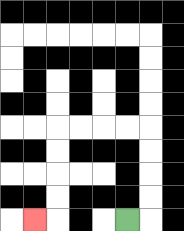{'start': '[5, 9]', 'end': '[1, 9]', 'path_directions': 'R,U,U,U,U,L,L,L,L,D,D,D,D,L', 'path_coordinates': '[[5, 9], [6, 9], [6, 8], [6, 7], [6, 6], [6, 5], [5, 5], [4, 5], [3, 5], [2, 5], [2, 6], [2, 7], [2, 8], [2, 9], [1, 9]]'}